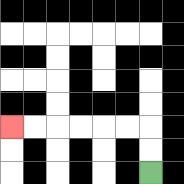{'start': '[6, 7]', 'end': '[0, 5]', 'path_directions': 'U,U,L,L,L,L,L,L', 'path_coordinates': '[[6, 7], [6, 6], [6, 5], [5, 5], [4, 5], [3, 5], [2, 5], [1, 5], [0, 5]]'}